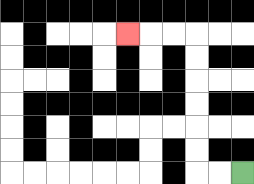{'start': '[10, 7]', 'end': '[5, 1]', 'path_directions': 'L,L,U,U,U,U,U,U,L,L,L', 'path_coordinates': '[[10, 7], [9, 7], [8, 7], [8, 6], [8, 5], [8, 4], [8, 3], [8, 2], [8, 1], [7, 1], [6, 1], [5, 1]]'}